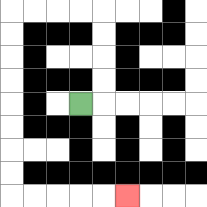{'start': '[3, 4]', 'end': '[5, 8]', 'path_directions': 'R,U,U,U,U,L,L,L,L,D,D,D,D,D,D,D,D,R,R,R,R,R', 'path_coordinates': '[[3, 4], [4, 4], [4, 3], [4, 2], [4, 1], [4, 0], [3, 0], [2, 0], [1, 0], [0, 0], [0, 1], [0, 2], [0, 3], [0, 4], [0, 5], [0, 6], [0, 7], [0, 8], [1, 8], [2, 8], [3, 8], [4, 8], [5, 8]]'}